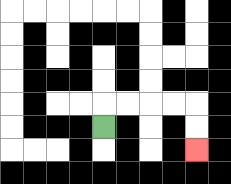{'start': '[4, 5]', 'end': '[8, 6]', 'path_directions': 'U,R,R,R,R,D,D', 'path_coordinates': '[[4, 5], [4, 4], [5, 4], [6, 4], [7, 4], [8, 4], [8, 5], [8, 6]]'}